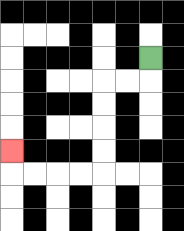{'start': '[6, 2]', 'end': '[0, 6]', 'path_directions': 'D,L,L,D,D,D,D,L,L,L,L,U', 'path_coordinates': '[[6, 2], [6, 3], [5, 3], [4, 3], [4, 4], [4, 5], [4, 6], [4, 7], [3, 7], [2, 7], [1, 7], [0, 7], [0, 6]]'}